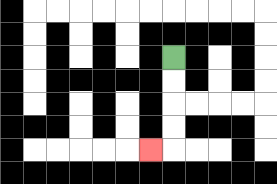{'start': '[7, 2]', 'end': '[6, 6]', 'path_directions': 'D,D,D,D,L', 'path_coordinates': '[[7, 2], [7, 3], [7, 4], [7, 5], [7, 6], [6, 6]]'}